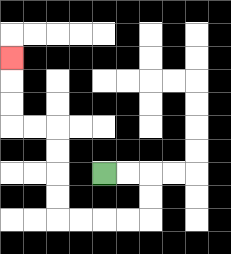{'start': '[4, 7]', 'end': '[0, 2]', 'path_directions': 'R,R,D,D,L,L,L,L,U,U,U,U,L,L,U,U,U', 'path_coordinates': '[[4, 7], [5, 7], [6, 7], [6, 8], [6, 9], [5, 9], [4, 9], [3, 9], [2, 9], [2, 8], [2, 7], [2, 6], [2, 5], [1, 5], [0, 5], [0, 4], [0, 3], [0, 2]]'}